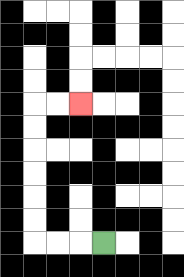{'start': '[4, 10]', 'end': '[3, 4]', 'path_directions': 'L,L,L,U,U,U,U,U,U,R,R', 'path_coordinates': '[[4, 10], [3, 10], [2, 10], [1, 10], [1, 9], [1, 8], [1, 7], [1, 6], [1, 5], [1, 4], [2, 4], [3, 4]]'}